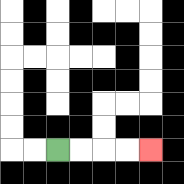{'start': '[2, 6]', 'end': '[6, 6]', 'path_directions': 'R,R,R,R', 'path_coordinates': '[[2, 6], [3, 6], [4, 6], [5, 6], [6, 6]]'}